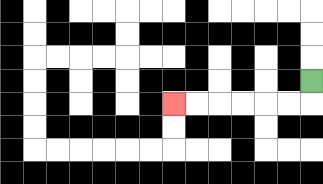{'start': '[13, 3]', 'end': '[7, 4]', 'path_directions': 'D,L,L,L,L,L,L', 'path_coordinates': '[[13, 3], [13, 4], [12, 4], [11, 4], [10, 4], [9, 4], [8, 4], [7, 4]]'}